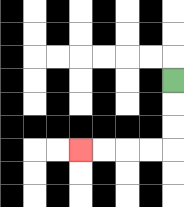{'start': '[7, 3]', 'end': '[3, 6]', 'path_directions': 'D,D,D,L,L,L,L', 'path_coordinates': '[[7, 3], [7, 4], [7, 5], [7, 6], [6, 6], [5, 6], [4, 6], [3, 6]]'}